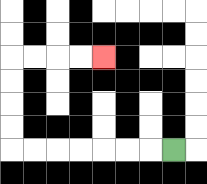{'start': '[7, 6]', 'end': '[4, 2]', 'path_directions': 'L,L,L,L,L,L,L,U,U,U,U,R,R,R,R', 'path_coordinates': '[[7, 6], [6, 6], [5, 6], [4, 6], [3, 6], [2, 6], [1, 6], [0, 6], [0, 5], [0, 4], [0, 3], [0, 2], [1, 2], [2, 2], [3, 2], [4, 2]]'}